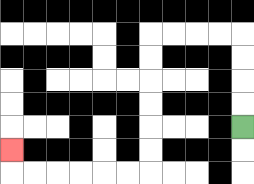{'start': '[10, 5]', 'end': '[0, 6]', 'path_directions': 'U,U,U,U,L,L,L,L,D,D,D,D,D,D,L,L,L,L,L,L,U', 'path_coordinates': '[[10, 5], [10, 4], [10, 3], [10, 2], [10, 1], [9, 1], [8, 1], [7, 1], [6, 1], [6, 2], [6, 3], [6, 4], [6, 5], [6, 6], [6, 7], [5, 7], [4, 7], [3, 7], [2, 7], [1, 7], [0, 7], [0, 6]]'}